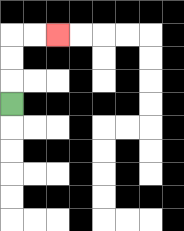{'start': '[0, 4]', 'end': '[2, 1]', 'path_directions': 'U,U,U,R,R', 'path_coordinates': '[[0, 4], [0, 3], [0, 2], [0, 1], [1, 1], [2, 1]]'}